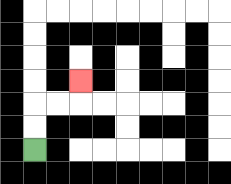{'start': '[1, 6]', 'end': '[3, 3]', 'path_directions': 'U,U,R,R,U', 'path_coordinates': '[[1, 6], [1, 5], [1, 4], [2, 4], [3, 4], [3, 3]]'}